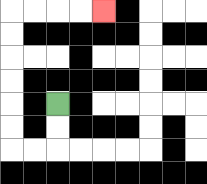{'start': '[2, 4]', 'end': '[4, 0]', 'path_directions': 'D,D,L,L,U,U,U,U,U,U,R,R,R,R', 'path_coordinates': '[[2, 4], [2, 5], [2, 6], [1, 6], [0, 6], [0, 5], [0, 4], [0, 3], [0, 2], [0, 1], [0, 0], [1, 0], [2, 0], [3, 0], [4, 0]]'}